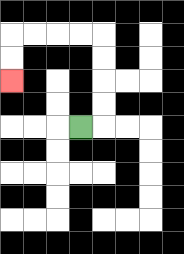{'start': '[3, 5]', 'end': '[0, 3]', 'path_directions': 'R,U,U,U,U,L,L,L,L,D,D', 'path_coordinates': '[[3, 5], [4, 5], [4, 4], [4, 3], [4, 2], [4, 1], [3, 1], [2, 1], [1, 1], [0, 1], [0, 2], [0, 3]]'}